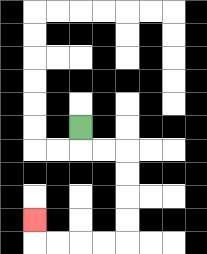{'start': '[3, 5]', 'end': '[1, 9]', 'path_directions': 'D,R,R,D,D,D,D,L,L,L,L,U', 'path_coordinates': '[[3, 5], [3, 6], [4, 6], [5, 6], [5, 7], [5, 8], [5, 9], [5, 10], [4, 10], [3, 10], [2, 10], [1, 10], [1, 9]]'}